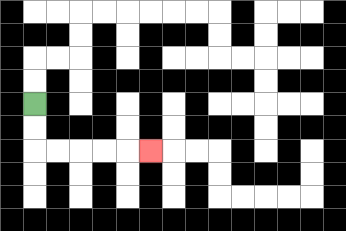{'start': '[1, 4]', 'end': '[6, 6]', 'path_directions': 'D,D,R,R,R,R,R', 'path_coordinates': '[[1, 4], [1, 5], [1, 6], [2, 6], [3, 6], [4, 6], [5, 6], [6, 6]]'}